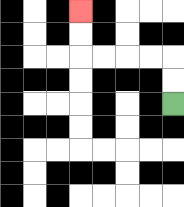{'start': '[7, 4]', 'end': '[3, 0]', 'path_directions': 'U,U,L,L,L,L,U,U', 'path_coordinates': '[[7, 4], [7, 3], [7, 2], [6, 2], [5, 2], [4, 2], [3, 2], [3, 1], [3, 0]]'}